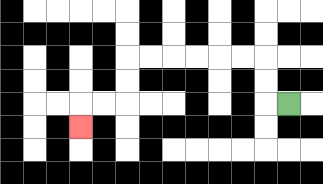{'start': '[12, 4]', 'end': '[3, 5]', 'path_directions': 'L,U,U,L,L,L,L,L,L,D,D,L,L,D', 'path_coordinates': '[[12, 4], [11, 4], [11, 3], [11, 2], [10, 2], [9, 2], [8, 2], [7, 2], [6, 2], [5, 2], [5, 3], [5, 4], [4, 4], [3, 4], [3, 5]]'}